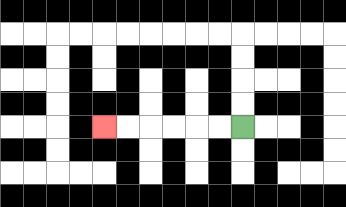{'start': '[10, 5]', 'end': '[4, 5]', 'path_directions': 'L,L,L,L,L,L', 'path_coordinates': '[[10, 5], [9, 5], [8, 5], [7, 5], [6, 5], [5, 5], [4, 5]]'}